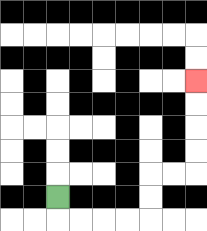{'start': '[2, 8]', 'end': '[8, 3]', 'path_directions': 'D,R,R,R,R,U,U,R,R,U,U,U,U', 'path_coordinates': '[[2, 8], [2, 9], [3, 9], [4, 9], [5, 9], [6, 9], [6, 8], [6, 7], [7, 7], [8, 7], [8, 6], [8, 5], [8, 4], [8, 3]]'}